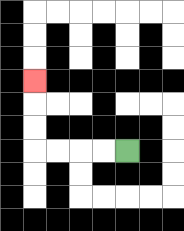{'start': '[5, 6]', 'end': '[1, 3]', 'path_directions': 'L,L,L,L,U,U,U', 'path_coordinates': '[[5, 6], [4, 6], [3, 6], [2, 6], [1, 6], [1, 5], [1, 4], [1, 3]]'}